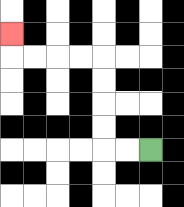{'start': '[6, 6]', 'end': '[0, 1]', 'path_directions': 'L,L,U,U,U,U,L,L,L,L,U', 'path_coordinates': '[[6, 6], [5, 6], [4, 6], [4, 5], [4, 4], [4, 3], [4, 2], [3, 2], [2, 2], [1, 2], [0, 2], [0, 1]]'}